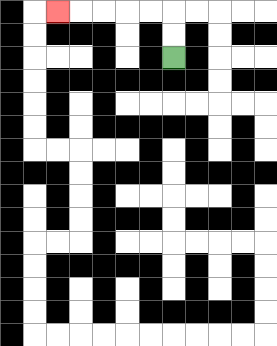{'start': '[7, 2]', 'end': '[2, 0]', 'path_directions': 'U,U,L,L,L,L,L', 'path_coordinates': '[[7, 2], [7, 1], [7, 0], [6, 0], [5, 0], [4, 0], [3, 0], [2, 0]]'}